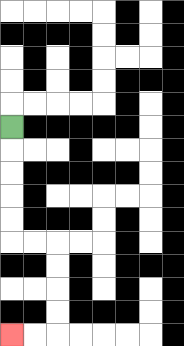{'start': '[0, 5]', 'end': '[0, 14]', 'path_directions': 'D,D,D,D,D,R,R,D,D,D,D,L,L', 'path_coordinates': '[[0, 5], [0, 6], [0, 7], [0, 8], [0, 9], [0, 10], [1, 10], [2, 10], [2, 11], [2, 12], [2, 13], [2, 14], [1, 14], [0, 14]]'}